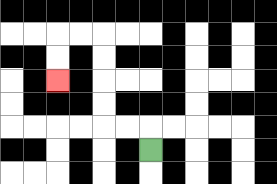{'start': '[6, 6]', 'end': '[2, 3]', 'path_directions': 'U,L,L,U,U,U,U,L,L,D,D', 'path_coordinates': '[[6, 6], [6, 5], [5, 5], [4, 5], [4, 4], [4, 3], [4, 2], [4, 1], [3, 1], [2, 1], [2, 2], [2, 3]]'}